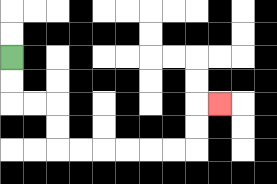{'start': '[0, 2]', 'end': '[9, 4]', 'path_directions': 'D,D,R,R,D,D,R,R,R,R,R,R,U,U,R', 'path_coordinates': '[[0, 2], [0, 3], [0, 4], [1, 4], [2, 4], [2, 5], [2, 6], [3, 6], [4, 6], [5, 6], [6, 6], [7, 6], [8, 6], [8, 5], [8, 4], [9, 4]]'}